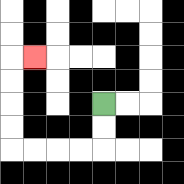{'start': '[4, 4]', 'end': '[1, 2]', 'path_directions': 'D,D,L,L,L,L,U,U,U,U,R', 'path_coordinates': '[[4, 4], [4, 5], [4, 6], [3, 6], [2, 6], [1, 6], [0, 6], [0, 5], [0, 4], [0, 3], [0, 2], [1, 2]]'}